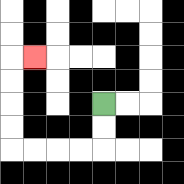{'start': '[4, 4]', 'end': '[1, 2]', 'path_directions': 'D,D,L,L,L,L,U,U,U,U,R', 'path_coordinates': '[[4, 4], [4, 5], [4, 6], [3, 6], [2, 6], [1, 6], [0, 6], [0, 5], [0, 4], [0, 3], [0, 2], [1, 2]]'}